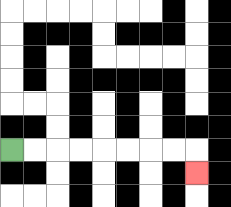{'start': '[0, 6]', 'end': '[8, 7]', 'path_directions': 'R,R,R,R,R,R,R,R,D', 'path_coordinates': '[[0, 6], [1, 6], [2, 6], [3, 6], [4, 6], [5, 6], [6, 6], [7, 6], [8, 6], [8, 7]]'}